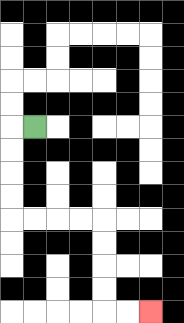{'start': '[1, 5]', 'end': '[6, 13]', 'path_directions': 'L,D,D,D,D,R,R,R,R,D,D,D,D,R,R', 'path_coordinates': '[[1, 5], [0, 5], [0, 6], [0, 7], [0, 8], [0, 9], [1, 9], [2, 9], [3, 9], [4, 9], [4, 10], [4, 11], [4, 12], [4, 13], [5, 13], [6, 13]]'}